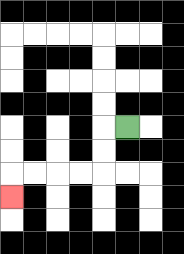{'start': '[5, 5]', 'end': '[0, 8]', 'path_directions': 'L,D,D,L,L,L,L,D', 'path_coordinates': '[[5, 5], [4, 5], [4, 6], [4, 7], [3, 7], [2, 7], [1, 7], [0, 7], [0, 8]]'}